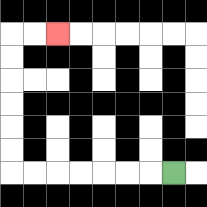{'start': '[7, 7]', 'end': '[2, 1]', 'path_directions': 'L,L,L,L,L,L,L,U,U,U,U,U,U,R,R', 'path_coordinates': '[[7, 7], [6, 7], [5, 7], [4, 7], [3, 7], [2, 7], [1, 7], [0, 7], [0, 6], [0, 5], [0, 4], [0, 3], [0, 2], [0, 1], [1, 1], [2, 1]]'}